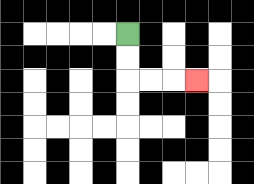{'start': '[5, 1]', 'end': '[8, 3]', 'path_directions': 'D,D,R,R,R', 'path_coordinates': '[[5, 1], [5, 2], [5, 3], [6, 3], [7, 3], [8, 3]]'}